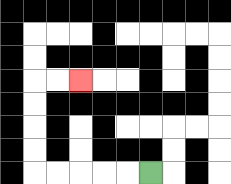{'start': '[6, 7]', 'end': '[3, 3]', 'path_directions': 'L,L,L,L,L,U,U,U,U,R,R', 'path_coordinates': '[[6, 7], [5, 7], [4, 7], [3, 7], [2, 7], [1, 7], [1, 6], [1, 5], [1, 4], [1, 3], [2, 3], [3, 3]]'}